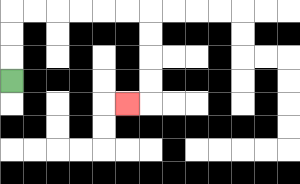{'start': '[0, 3]', 'end': '[5, 4]', 'path_directions': 'U,U,U,R,R,R,R,R,R,D,D,D,D,L', 'path_coordinates': '[[0, 3], [0, 2], [0, 1], [0, 0], [1, 0], [2, 0], [3, 0], [4, 0], [5, 0], [6, 0], [6, 1], [6, 2], [6, 3], [6, 4], [5, 4]]'}